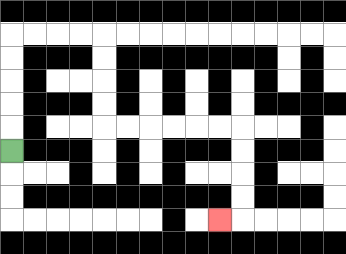{'start': '[0, 6]', 'end': '[9, 9]', 'path_directions': 'U,U,U,U,U,R,R,R,R,D,D,D,D,R,R,R,R,R,R,D,D,D,D,L', 'path_coordinates': '[[0, 6], [0, 5], [0, 4], [0, 3], [0, 2], [0, 1], [1, 1], [2, 1], [3, 1], [4, 1], [4, 2], [4, 3], [4, 4], [4, 5], [5, 5], [6, 5], [7, 5], [8, 5], [9, 5], [10, 5], [10, 6], [10, 7], [10, 8], [10, 9], [9, 9]]'}